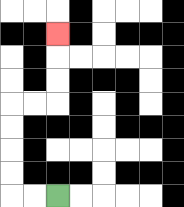{'start': '[2, 8]', 'end': '[2, 1]', 'path_directions': 'L,L,U,U,U,U,R,R,U,U,U', 'path_coordinates': '[[2, 8], [1, 8], [0, 8], [0, 7], [0, 6], [0, 5], [0, 4], [1, 4], [2, 4], [2, 3], [2, 2], [2, 1]]'}